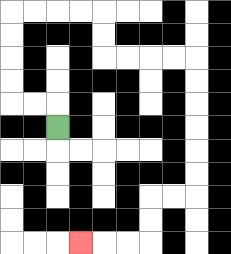{'start': '[2, 5]', 'end': '[3, 10]', 'path_directions': 'U,L,L,U,U,U,U,R,R,R,R,D,D,R,R,R,R,D,D,D,D,D,D,L,L,D,D,L,L,L', 'path_coordinates': '[[2, 5], [2, 4], [1, 4], [0, 4], [0, 3], [0, 2], [0, 1], [0, 0], [1, 0], [2, 0], [3, 0], [4, 0], [4, 1], [4, 2], [5, 2], [6, 2], [7, 2], [8, 2], [8, 3], [8, 4], [8, 5], [8, 6], [8, 7], [8, 8], [7, 8], [6, 8], [6, 9], [6, 10], [5, 10], [4, 10], [3, 10]]'}